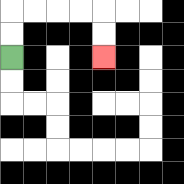{'start': '[0, 2]', 'end': '[4, 2]', 'path_directions': 'U,U,R,R,R,R,D,D', 'path_coordinates': '[[0, 2], [0, 1], [0, 0], [1, 0], [2, 0], [3, 0], [4, 0], [4, 1], [4, 2]]'}